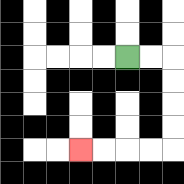{'start': '[5, 2]', 'end': '[3, 6]', 'path_directions': 'R,R,D,D,D,D,L,L,L,L', 'path_coordinates': '[[5, 2], [6, 2], [7, 2], [7, 3], [7, 4], [7, 5], [7, 6], [6, 6], [5, 6], [4, 6], [3, 6]]'}